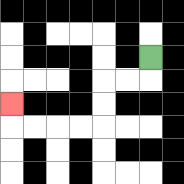{'start': '[6, 2]', 'end': '[0, 4]', 'path_directions': 'D,L,L,D,D,L,L,L,L,U', 'path_coordinates': '[[6, 2], [6, 3], [5, 3], [4, 3], [4, 4], [4, 5], [3, 5], [2, 5], [1, 5], [0, 5], [0, 4]]'}